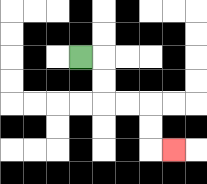{'start': '[3, 2]', 'end': '[7, 6]', 'path_directions': 'R,D,D,R,R,D,D,R', 'path_coordinates': '[[3, 2], [4, 2], [4, 3], [4, 4], [5, 4], [6, 4], [6, 5], [6, 6], [7, 6]]'}